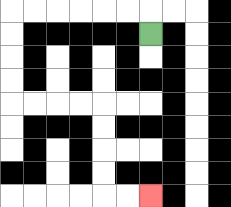{'start': '[6, 1]', 'end': '[6, 8]', 'path_directions': 'U,L,L,L,L,L,L,D,D,D,D,R,R,R,R,D,D,D,D,R,R', 'path_coordinates': '[[6, 1], [6, 0], [5, 0], [4, 0], [3, 0], [2, 0], [1, 0], [0, 0], [0, 1], [0, 2], [0, 3], [0, 4], [1, 4], [2, 4], [3, 4], [4, 4], [4, 5], [4, 6], [4, 7], [4, 8], [5, 8], [6, 8]]'}